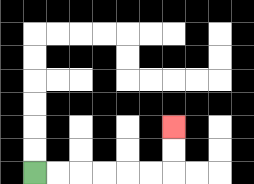{'start': '[1, 7]', 'end': '[7, 5]', 'path_directions': 'R,R,R,R,R,R,U,U', 'path_coordinates': '[[1, 7], [2, 7], [3, 7], [4, 7], [5, 7], [6, 7], [7, 7], [7, 6], [7, 5]]'}